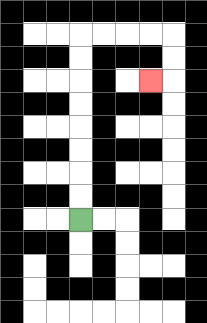{'start': '[3, 9]', 'end': '[6, 3]', 'path_directions': 'U,U,U,U,U,U,U,U,R,R,R,R,D,D,L', 'path_coordinates': '[[3, 9], [3, 8], [3, 7], [3, 6], [3, 5], [3, 4], [3, 3], [3, 2], [3, 1], [4, 1], [5, 1], [6, 1], [7, 1], [7, 2], [7, 3], [6, 3]]'}